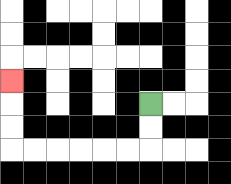{'start': '[6, 4]', 'end': '[0, 3]', 'path_directions': 'D,D,L,L,L,L,L,L,U,U,U', 'path_coordinates': '[[6, 4], [6, 5], [6, 6], [5, 6], [4, 6], [3, 6], [2, 6], [1, 6], [0, 6], [0, 5], [0, 4], [0, 3]]'}